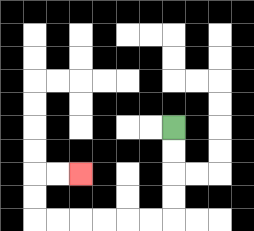{'start': '[7, 5]', 'end': '[3, 7]', 'path_directions': 'D,D,D,D,L,L,L,L,L,L,U,U,R,R', 'path_coordinates': '[[7, 5], [7, 6], [7, 7], [7, 8], [7, 9], [6, 9], [5, 9], [4, 9], [3, 9], [2, 9], [1, 9], [1, 8], [1, 7], [2, 7], [3, 7]]'}